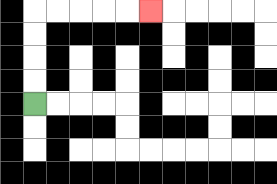{'start': '[1, 4]', 'end': '[6, 0]', 'path_directions': 'U,U,U,U,R,R,R,R,R', 'path_coordinates': '[[1, 4], [1, 3], [1, 2], [1, 1], [1, 0], [2, 0], [3, 0], [4, 0], [5, 0], [6, 0]]'}